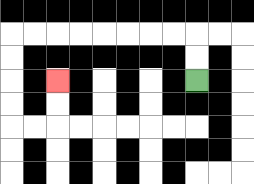{'start': '[8, 3]', 'end': '[2, 3]', 'path_directions': 'U,U,L,L,L,L,L,L,L,L,D,D,D,D,R,R,U,U', 'path_coordinates': '[[8, 3], [8, 2], [8, 1], [7, 1], [6, 1], [5, 1], [4, 1], [3, 1], [2, 1], [1, 1], [0, 1], [0, 2], [0, 3], [0, 4], [0, 5], [1, 5], [2, 5], [2, 4], [2, 3]]'}